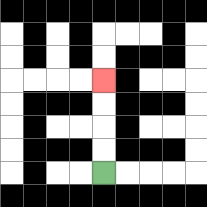{'start': '[4, 7]', 'end': '[4, 3]', 'path_directions': 'U,U,U,U', 'path_coordinates': '[[4, 7], [4, 6], [4, 5], [4, 4], [4, 3]]'}